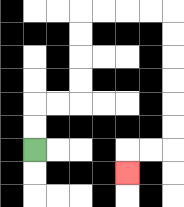{'start': '[1, 6]', 'end': '[5, 7]', 'path_directions': 'U,U,R,R,U,U,U,U,R,R,R,R,D,D,D,D,D,D,L,L,D', 'path_coordinates': '[[1, 6], [1, 5], [1, 4], [2, 4], [3, 4], [3, 3], [3, 2], [3, 1], [3, 0], [4, 0], [5, 0], [6, 0], [7, 0], [7, 1], [7, 2], [7, 3], [7, 4], [7, 5], [7, 6], [6, 6], [5, 6], [5, 7]]'}